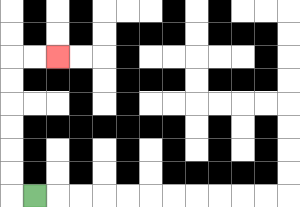{'start': '[1, 8]', 'end': '[2, 2]', 'path_directions': 'L,U,U,U,U,U,U,R,R', 'path_coordinates': '[[1, 8], [0, 8], [0, 7], [0, 6], [0, 5], [0, 4], [0, 3], [0, 2], [1, 2], [2, 2]]'}